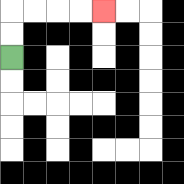{'start': '[0, 2]', 'end': '[4, 0]', 'path_directions': 'U,U,R,R,R,R', 'path_coordinates': '[[0, 2], [0, 1], [0, 0], [1, 0], [2, 0], [3, 0], [4, 0]]'}